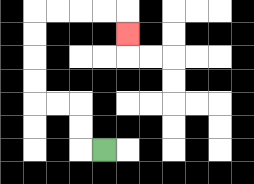{'start': '[4, 6]', 'end': '[5, 1]', 'path_directions': 'L,U,U,L,L,U,U,U,U,R,R,R,R,D', 'path_coordinates': '[[4, 6], [3, 6], [3, 5], [3, 4], [2, 4], [1, 4], [1, 3], [1, 2], [1, 1], [1, 0], [2, 0], [3, 0], [4, 0], [5, 0], [5, 1]]'}